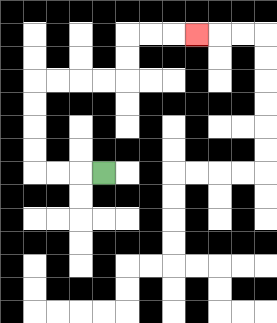{'start': '[4, 7]', 'end': '[8, 1]', 'path_directions': 'L,L,L,U,U,U,U,R,R,R,R,U,U,R,R,R', 'path_coordinates': '[[4, 7], [3, 7], [2, 7], [1, 7], [1, 6], [1, 5], [1, 4], [1, 3], [2, 3], [3, 3], [4, 3], [5, 3], [5, 2], [5, 1], [6, 1], [7, 1], [8, 1]]'}